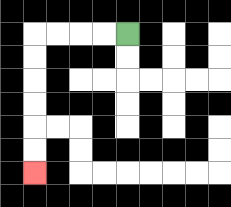{'start': '[5, 1]', 'end': '[1, 7]', 'path_directions': 'L,L,L,L,D,D,D,D,D,D', 'path_coordinates': '[[5, 1], [4, 1], [3, 1], [2, 1], [1, 1], [1, 2], [1, 3], [1, 4], [1, 5], [1, 6], [1, 7]]'}